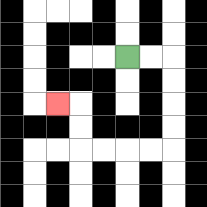{'start': '[5, 2]', 'end': '[2, 4]', 'path_directions': 'R,R,D,D,D,D,L,L,L,L,U,U,L', 'path_coordinates': '[[5, 2], [6, 2], [7, 2], [7, 3], [7, 4], [7, 5], [7, 6], [6, 6], [5, 6], [4, 6], [3, 6], [3, 5], [3, 4], [2, 4]]'}